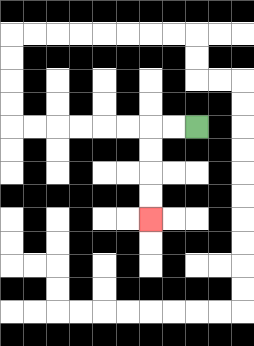{'start': '[8, 5]', 'end': '[6, 9]', 'path_directions': 'L,L,D,D,D,D', 'path_coordinates': '[[8, 5], [7, 5], [6, 5], [6, 6], [6, 7], [6, 8], [6, 9]]'}